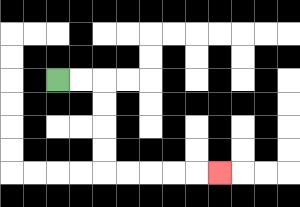{'start': '[2, 3]', 'end': '[9, 7]', 'path_directions': 'R,R,D,D,D,D,R,R,R,R,R', 'path_coordinates': '[[2, 3], [3, 3], [4, 3], [4, 4], [4, 5], [4, 6], [4, 7], [5, 7], [6, 7], [7, 7], [8, 7], [9, 7]]'}